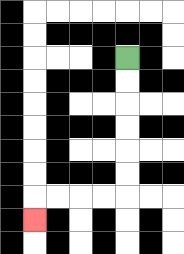{'start': '[5, 2]', 'end': '[1, 9]', 'path_directions': 'D,D,D,D,D,D,L,L,L,L,D', 'path_coordinates': '[[5, 2], [5, 3], [5, 4], [5, 5], [5, 6], [5, 7], [5, 8], [4, 8], [3, 8], [2, 8], [1, 8], [1, 9]]'}